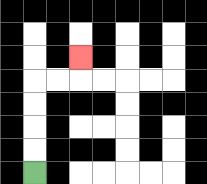{'start': '[1, 7]', 'end': '[3, 2]', 'path_directions': 'U,U,U,U,R,R,U', 'path_coordinates': '[[1, 7], [1, 6], [1, 5], [1, 4], [1, 3], [2, 3], [3, 3], [3, 2]]'}